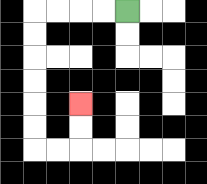{'start': '[5, 0]', 'end': '[3, 4]', 'path_directions': 'L,L,L,L,D,D,D,D,D,D,R,R,U,U', 'path_coordinates': '[[5, 0], [4, 0], [3, 0], [2, 0], [1, 0], [1, 1], [1, 2], [1, 3], [1, 4], [1, 5], [1, 6], [2, 6], [3, 6], [3, 5], [3, 4]]'}